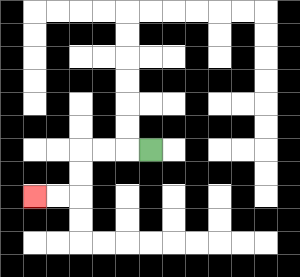{'start': '[6, 6]', 'end': '[1, 8]', 'path_directions': 'L,L,L,D,D,L,L', 'path_coordinates': '[[6, 6], [5, 6], [4, 6], [3, 6], [3, 7], [3, 8], [2, 8], [1, 8]]'}